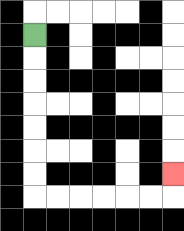{'start': '[1, 1]', 'end': '[7, 7]', 'path_directions': 'D,D,D,D,D,D,D,R,R,R,R,R,R,U', 'path_coordinates': '[[1, 1], [1, 2], [1, 3], [1, 4], [1, 5], [1, 6], [1, 7], [1, 8], [2, 8], [3, 8], [4, 8], [5, 8], [6, 8], [7, 8], [7, 7]]'}